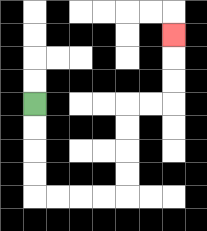{'start': '[1, 4]', 'end': '[7, 1]', 'path_directions': 'D,D,D,D,R,R,R,R,U,U,U,U,R,R,U,U,U', 'path_coordinates': '[[1, 4], [1, 5], [1, 6], [1, 7], [1, 8], [2, 8], [3, 8], [4, 8], [5, 8], [5, 7], [5, 6], [5, 5], [5, 4], [6, 4], [7, 4], [7, 3], [7, 2], [7, 1]]'}